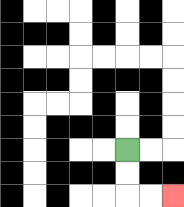{'start': '[5, 6]', 'end': '[7, 8]', 'path_directions': 'D,D,R,R', 'path_coordinates': '[[5, 6], [5, 7], [5, 8], [6, 8], [7, 8]]'}